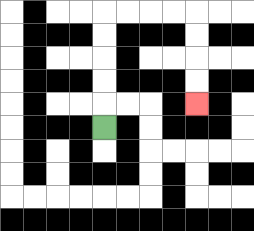{'start': '[4, 5]', 'end': '[8, 4]', 'path_directions': 'U,U,U,U,U,R,R,R,R,D,D,D,D', 'path_coordinates': '[[4, 5], [4, 4], [4, 3], [4, 2], [4, 1], [4, 0], [5, 0], [6, 0], [7, 0], [8, 0], [8, 1], [8, 2], [8, 3], [8, 4]]'}